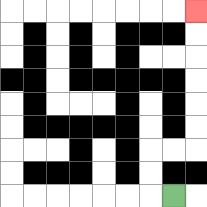{'start': '[7, 8]', 'end': '[8, 0]', 'path_directions': 'L,U,U,R,R,U,U,U,U,U,U', 'path_coordinates': '[[7, 8], [6, 8], [6, 7], [6, 6], [7, 6], [8, 6], [8, 5], [8, 4], [8, 3], [8, 2], [8, 1], [8, 0]]'}